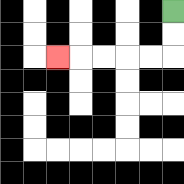{'start': '[7, 0]', 'end': '[2, 2]', 'path_directions': 'D,D,L,L,L,L,L', 'path_coordinates': '[[7, 0], [7, 1], [7, 2], [6, 2], [5, 2], [4, 2], [3, 2], [2, 2]]'}